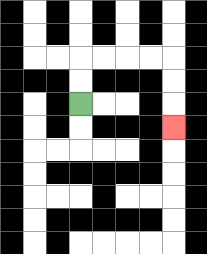{'start': '[3, 4]', 'end': '[7, 5]', 'path_directions': 'U,U,R,R,R,R,D,D,D', 'path_coordinates': '[[3, 4], [3, 3], [3, 2], [4, 2], [5, 2], [6, 2], [7, 2], [7, 3], [7, 4], [7, 5]]'}